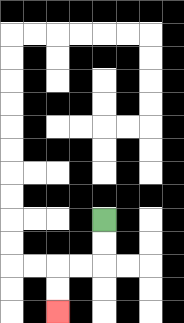{'start': '[4, 9]', 'end': '[2, 13]', 'path_directions': 'D,D,L,L,D,D', 'path_coordinates': '[[4, 9], [4, 10], [4, 11], [3, 11], [2, 11], [2, 12], [2, 13]]'}